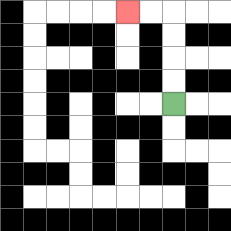{'start': '[7, 4]', 'end': '[5, 0]', 'path_directions': 'U,U,U,U,L,L', 'path_coordinates': '[[7, 4], [7, 3], [7, 2], [7, 1], [7, 0], [6, 0], [5, 0]]'}